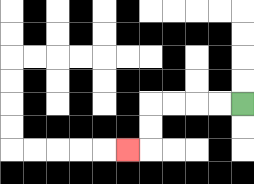{'start': '[10, 4]', 'end': '[5, 6]', 'path_directions': 'L,L,L,L,D,D,L', 'path_coordinates': '[[10, 4], [9, 4], [8, 4], [7, 4], [6, 4], [6, 5], [6, 6], [5, 6]]'}